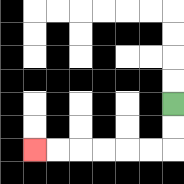{'start': '[7, 4]', 'end': '[1, 6]', 'path_directions': 'D,D,L,L,L,L,L,L', 'path_coordinates': '[[7, 4], [7, 5], [7, 6], [6, 6], [5, 6], [4, 6], [3, 6], [2, 6], [1, 6]]'}